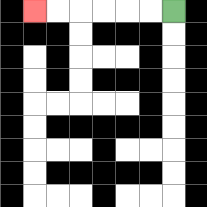{'start': '[7, 0]', 'end': '[1, 0]', 'path_directions': 'L,L,L,L,L,L', 'path_coordinates': '[[7, 0], [6, 0], [5, 0], [4, 0], [3, 0], [2, 0], [1, 0]]'}